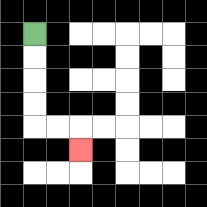{'start': '[1, 1]', 'end': '[3, 6]', 'path_directions': 'D,D,D,D,R,R,D', 'path_coordinates': '[[1, 1], [1, 2], [1, 3], [1, 4], [1, 5], [2, 5], [3, 5], [3, 6]]'}